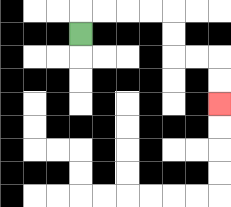{'start': '[3, 1]', 'end': '[9, 4]', 'path_directions': 'U,R,R,R,R,D,D,R,R,D,D', 'path_coordinates': '[[3, 1], [3, 0], [4, 0], [5, 0], [6, 0], [7, 0], [7, 1], [7, 2], [8, 2], [9, 2], [9, 3], [9, 4]]'}